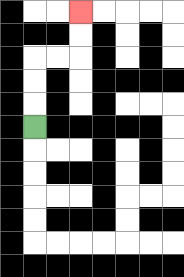{'start': '[1, 5]', 'end': '[3, 0]', 'path_directions': 'U,U,U,R,R,U,U', 'path_coordinates': '[[1, 5], [1, 4], [1, 3], [1, 2], [2, 2], [3, 2], [3, 1], [3, 0]]'}